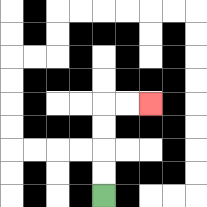{'start': '[4, 8]', 'end': '[6, 4]', 'path_directions': 'U,U,U,U,R,R', 'path_coordinates': '[[4, 8], [4, 7], [4, 6], [4, 5], [4, 4], [5, 4], [6, 4]]'}